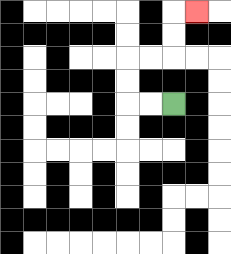{'start': '[7, 4]', 'end': '[8, 0]', 'path_directions': 'L,L,U,U,R,R,U,U,R', 'path_coordinates': '[[7, 4], [6, 4], [5, 4], [5, 3], [5, 2], [6, 2], [7, 2], [7, 1], [7, 0], [8, 0]]'}